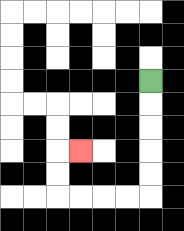{'start': '[6, 3]', 'end': '[3, 6]', 'path_directions': 'D,D,D,D,D,L,L,L,L,U,U,R', 'path_coordinates': '[[6, 3], [6, 4], [6, 5], [6, 6], [6, 7], [6, 8], [5, 8], [4, 8], [3, 8], [2, 8], [2, 7], [2, 6], [3, 6]]'}